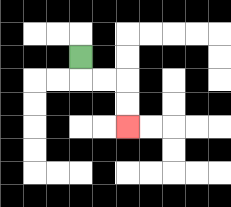{'start': '[3, 2]', 'end': '[5, 5]', 'path_directions': 'D,R,R,D,D', 'path_coordinates': '[[3, 2], [3, 3], [4, 3], [5, 3], [5, 4], [5, 5]]'}